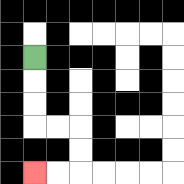{'start': '[1, 2]', 'end': '[1, 7]', 'path_directions': 'D,D,D,R,R,D,D,L,L', 'path_coordinates': '[[1, 2], [1, 3], [1, 4], [1, 5], [2, 5], [3, 5], [3, 6], [3, 7], [2, 7], [1, 7]]'}